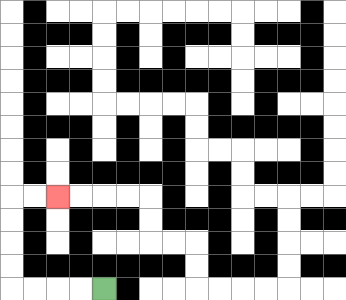{'start': '[4, 12]', 'end': '[2, 8]', 'path_directions': 'L,L,L,L,U,U,U,U,R,R', 'path_coordinates': '[[4, 12], [3, 12], [2, 12], [1, 12], [0, 12], [0, 11], [0, 10], [0, 9], [0, 8], [1, 8], [2, 8]]'}